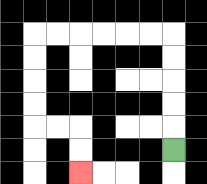{'start': '[7, 6]', 'end': '[3, 7]', 'path_directions': 'U,U,U,U,U,L,L,L,L,L,L,D,D,D,D,R,R,D,D', 'path_coordinates': '[[7, 6], [7, 5], [7, 4], [7, 3], [7, 2], [7, 1], [6, 1], [5, 1], [4, 1], [3, 1], [2, 1], [1, 1], [1, 2], [1, 3], [1, 4], [1, 5], [2, 5], [3, 5], [3, 6], [3, 7]]'}